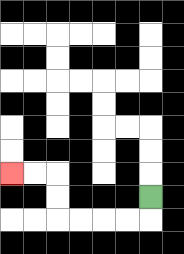{'start': '[6, 8]', 'end': '[0, 7]', 'path_directions': 'D,L,L,L,L,U,U,L,L', 'path_coordinates': '[[6, 8], [6, 9], [5, 9], [4, 9], [3, 9], [2, 9], [2, 8], [2, 7], [1, 7], [0, 7]]'}